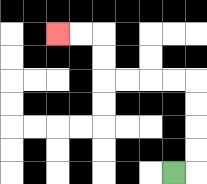{'start': '[7, 7]', 'end': '[2, 1]', 'path_directions': 'R,U,U,U,U,L,L,L,L,U,U,L,L', 'path_coordinates': '[[7, 7], [8, 7], [8, 6], [8, 5], [8, 4], [8, 3], [7, 3], [6, 3], [5, 3], [4, 3], [4, 2], [4, 1], [3, 1], [2, 1]]'}